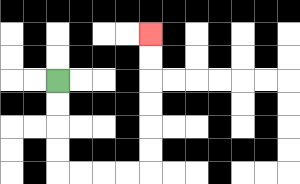{'start': '[2, 3]', 'end': '[6, 1]', 'path_directions': 'D,D,D,D,R,R,R,R,U,U,U,U,U,U', 'path_coordinates': '[[2, 3], [2, 4], [2, 5], [2, 6], [2, 7], [3, 7], [4, 7], [5, 7], [6, 7], [6, 6], [6, 5], [6, 4], [6, 3], [6, 2], [6, 1]]'}